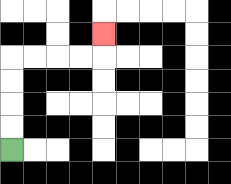{'start': '[0, 6]', 'end': '[4, 1]', 'path_directions': 'U,U,U,U,R,R,R,R,U', 'path_coordinates': '[[0, 6], [0, 5], [0, 4], [0, 3], [0, 2], [1, 2], [2, 2], [3, 2], [4, 2], [4, 1]]'}